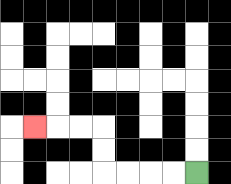{'start': '[8, 7]', 'end': '[1, 5]', 'path_directions': 'L,L,L,L,U,U,L,L,L', 'path_coordinates': '[[8, 7], [7, 7], [6, 7], [5, 7], [4, 7], [4, 6], [4, 5], [3, 5], [2, 5], [1, 5]]'}